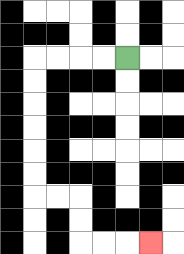{'start': '[5, 2]', 'end': '[6, 10]', 'path_directions': 'L,L,L,L,D,D,D,D,D,D,R,R,D,D,R,R,R', 'path_coordinates': '[[5, 2], [4, 2], [3, 2], [2, 2], [1, 2], [1, 3], [1, 4], [1, 5], [1, 6], [1, 7], [1, 8], [2, 8], [3, 8], [3, 9], [3, 10], [4, 10], [5, 10], [6, 10]]'}